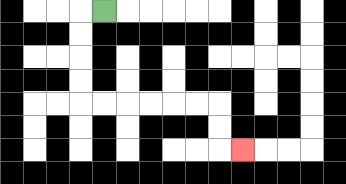{'start': '[4, 0]', 'end': '[10, 6]', 'path_directions': 'L,D,D,D,D,R,R,R,R,R,R,D,D,R', 'path_coordinates': '[[4, 0], [3, 0], [3, 1], [3, 2], [3, 3], [3, 4], [4, 4], [5, 4], [6, 4], [7, 4], [8, 4], [9, 4], [9, 5], [9, 6], [10, 6]]'}